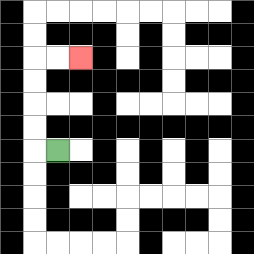{'start': '[2, 6]', 'end': '[3, 2]', 'path_directions': 'L,U,U,U,U,R,R', 'path_coordinates': '[[2, 6], [1, 6], [1, 5], [1, 4], [1, 3], [1, 2], [2, 2], [3, 2]]'}